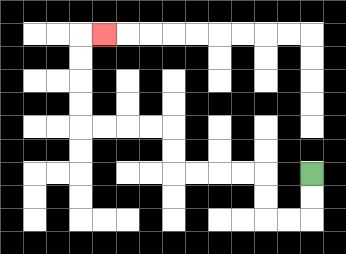{'start': '[13, 7]', 'end': '[4, 1]', 'path_directions': 'D,D,L,L,U,U,L,L,L,L,U,U,L,L,L,L,U,U,U,U,R', 'path_coordinates': '[[13, 7], [13, 8], [13, 9], [12, 9], [11, 9], [11, 8], [11, 7], [10, 7], [9, 7], [8, 7], [7, 7], [7, 6], [7, 5], [6, 5], [5, 5], [4, 5], [3, 5], [3, 4], [3, 3], [3, 2], [3, 1], [4, 1]]'}